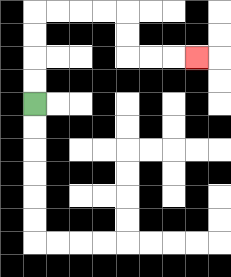{'start': '[1, 4]', 'end': '[8, 2]', 'path_directions': 'U,U,U,U,R,R,R,R,D,D,R,R,R', 'path_coordinates': '[[1, 4], [1, 3], [1, 2], [1, 1], [1, 0], [2, 0], [3, 0], [4, 0], [5, 0], [5, 1], [5, 2], [6, 2], [7, 2], [8, 2]]'}